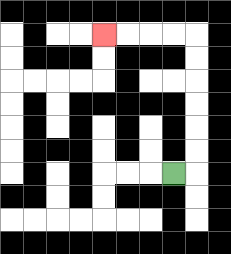{'start': '[7, 7]', 'end': '[4, 1]', 'path_directions': 'R,U,U,U,U,U,U,L,L,L,L', 'path_coordinates': '[[7, 7], [8, 7], [8, 6], [8, 5], [8, 4], [8, 3], [8, 2], [8, 1], [7, 1], [6, 1], [5, 1], [4, 1]]'}